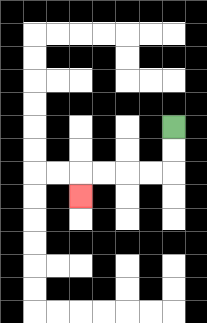{'start': '[7, 5]', 'end': '[3, 8]', 'path_directions': 'D,D,L,L,L,L,D', 'path_coordinates': '[[7, 5], [7, 6], [7, 7], [6, 7], [5, 7], [4, 7], [3, 7], [3, 8]]'}